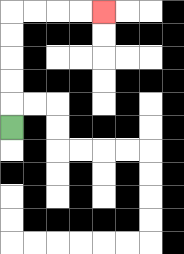{'start': '[0, 5]', 'end': '[4, 0]', 'path_directions': 'U,U,U,U,U,R,R,R,R', 'path_coordinates': '[[0, 5], [0, 4], [0, 3], [0, 2], [0, 1], [0, 0], [1, 0], [2, 0], [3, 0], [4, 0]]'}